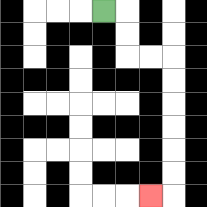{'start': '[4, 0]', 'end': '[6, 8]', 'path_directions': 'R,D,D,R,R,D,D,D,D,D,D,L', 'path_coordinates': '[[4, 0], [5, 0], [5, 1], [5, 2], [6, 2], [7, 2], [7, 3], [7, 4], [7, 5], [7, 6], [7, 7], [7, 8], [6, 8]]'}